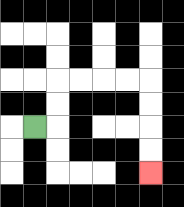{'start': '[1, 5]', 'end': '[6, 7]', 'path_directions': 'R,U,U,R,R,R,R,D,D,D,D', 'path_coordinates': '[[1, 5], [2, 5], [2, 4], [2, 3], [3, 3], [4, 3], [5, 3], [6, 3], [6, 4], [6, 5], [6, 6], [6, 7]]'}